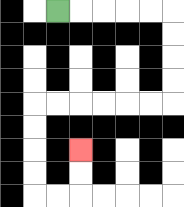{'start': '[2, 0]', 'end': '[3, 6]', 'path_directions': 'R,R,R,R,R,D,D,D,D,L,L,L,L,L,L,D,D,D,D,R,R,U,U', 'path_coordinates': '[[2, 0], [3, 0], [4, 0], [5, 0], [6, 0], [7, 0], [7, 1], [7, 2], [7, 3], [7, 4], [6, 4], [5, 4], [4, 4], [3, 4], [2, 4], [1, 4], [1, 5], [1, 6], [1, 7], [1, 8], [2, 8], [3, 8], [3, 7], [3, 6]]'}